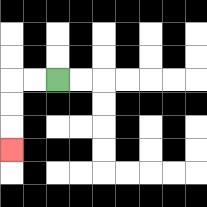{'start': '[2, 3]', 'end': '[0, 6]', 'path_directions': 'L,L,D,D,D', 'path_coordinates': '[[2, 3], [1, 3], [0, 3], [0, 4], [0, 5], [0, 6]]'}